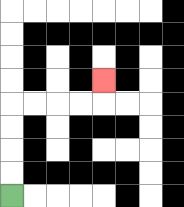{'start': '[0, 8]', 'end': '[4, 3]', 'path_directions': 'U,U,U,U,R,R,R,R,U', 'path_coordinates': '[[0, 8], [0, 7], [0, 6], [0, 5], [0, 4], [1, 4], [2, 4], [3, 4], [4, 4], [4, 3]]'}